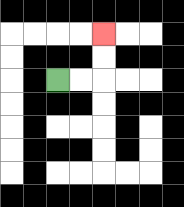{'start': '[2, 3]', 'end': '[4, 1]', 'path_directions': 'R,R,U,U', 'path_coordinates': '[[2, 3], [3, 3], [4, 3], [4, 2], [4, 1]]'}